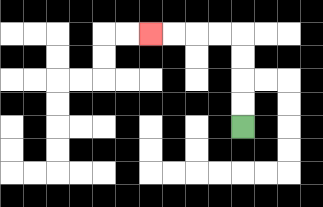{'start': '[10, 5]', 'end': '[6, 1]', 'path_directions': 'U,U,U,U,L,L,L,L', 'path_coordinates': '[[10, 5], [10, 4], [10, 3], [10, 2], [10, 1], [9, 1], [8, 1], [7, 1], [6, 1]]'}